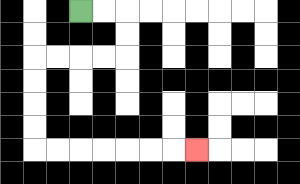{'start': '[3, 0]', 'end': '[8, 6]', 'path_directions': 'R,R,D,D,L,L,L,L,D,D,D,D,R,R,R,R,R,R,R', 'path_coordinates': '[[3, 0], [4, 0], [5, 0], [5, 1], [5, 2], [4, 2], [3, 2], [2, 2], [1, 2], [1, 3], [1, 4], [1, 5], [1, 6], [2, 6], [3, 6], [4, 6], [5, 6], [6, 6], [7, 6], [8, 6]]'}